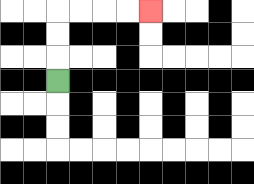{'start': '[2, 3]', 'end': '[6, 0]', 'path_directions': 'U,U,U,R,R,R,R', 'path_coordinates': '[[2, 3], [2, 2], [2, 1], [2, 0], [3, 0], [4, 0], [5, 0], [6, 0]]'}